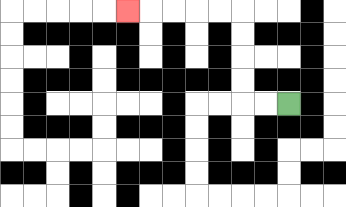{'start': '[12, 4]', 'end': '[5, 0]', 'path_directions': 'L,L,U,U,U,U,L,L,L,L,L', 'path_coordinates': '[[12, 4], [11, 4], [10, 4], [10, 3], [10, 2], [10, 1], [10, 0], [9, 0], [8, 0], [7, 0], [6, 0], [5, 0]]'}